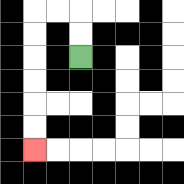{'start': '[3, 2]', 'end': '[1, 6]', 'path_directions': 'U,U,L,L,D,D,D,D,D,D', 'path_coordinates': '[[3, 2], [3, 1], [3, 0], [2, 0], [1, 0], [1, 1], [1, 2], [1, 3], [1, 4], [1, 5], [1, 6]]'}